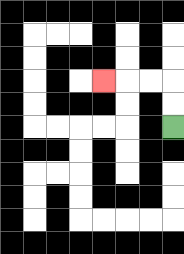{'start': '[7, 5]', 'end': '[4, 3]', 'path_directions': 'U,U,L,L,L', 'path_coordinates': '[[7, 5], [7, 4], [7, 3], [6, 3], [5, 3], [4, 3]]'}